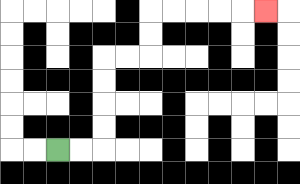{'start': '[2, 6]', 'end': '[11, 0]', 'path_directions': 'R,R,U,U,U,U,R,R,U,U,R,R,R,R,R', 'path_coordinates': '[[2, 6], [3, 6], [4, 6], [4, 5], [4, 4], [4, 3], [4, 2], [5, 2], [6, 2], [6, 1], [6, 0], [7, 0], [8, 0], [9, 0], [10, 0], [11, 0]]'}